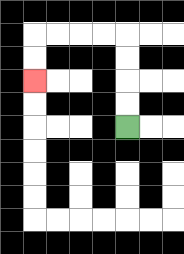{'start': '[5, 5]', 'end': '[1, 3]', 'path_directions': 'U,U,U,U,L,L,L,L,D,D', 'path_coordinates': '[[5, 5], [5, 4], [5, 3], [5, 2], [5, 1], [4, 1], [3, 1], [2, 1], [1, 1], [1, 2], [1, 3]]'}